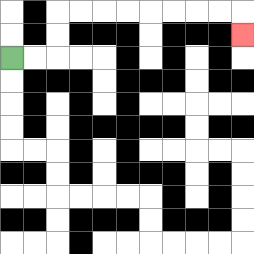{'start': '[0, 2]', 'end': '[10, 1]', 'path_directions': 'R,R,U,U,R,R,R,R,R,R,R,R,D', 'path_coordinates': '[[0, 2], [1, 2], [2, 2], [2, 1], [2, 0], [3, 0], [4, 0], [5, 0], [6, 0], [7, 0], [8, 0], [9, 0], [10, 0], [10, 1]]'}